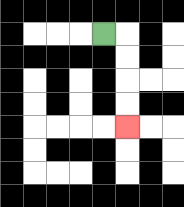{'start': '[4, 1]', 'end': '[5, 5]', 'path_directions': 'R,D,D,D,D', 'path_coordinates': '[[4, 1], [5, 1], [5, 2], [5, 3], [5, 4], [5, 5]]'}